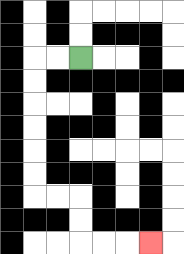{'start': '[3, 2]', 'end': '[6, 10]', 'path_directions': 'L,L,D,D,D,D,D,D,R,R,D,D,R,R,R', 'path_coordinates': '[[3, 2], [2, 2], [1, 2], [1, 3], [1, 4], [1, 5], [1, 6], [1, 7], [1, 8], [2, 8], [3, 8], [3, 9], [3, 10], [4, 10], [5, 10], [6, 10]]'}